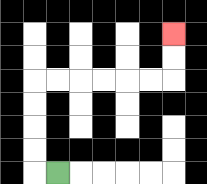{'start': '[2, 7]', 'end': '[7, 1]', 'path_directions': 'L,U,U,U,U,R,R,R,R,R,R,U,U', 'path_coordinates': '[[2, 7], [1, 7], [1, 6], [1, 5], [1, 4], [1, 3], [2, 3], [3, 3], [4, 3], [5, 3], [6, 3], [7, 3], [7, 2], [7, 1]]'}